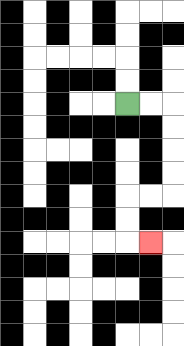{'start': '[5, 4]', 'end': '[6, 10]', 'path_directions': 'R,R,D,D,D,D,L,L,D,D,R', 'path_coordinates': '[[5, 4], [6, 4], [7, 4], [7, 5], [7, 6], [7, 7], [7, 8], [6, 8], [5, 8], [5, 9], [5, 10], [6, 10]]'}